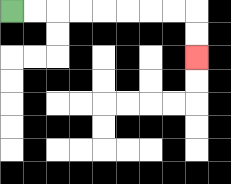{'start': '[0, 0]', 'end': '[8, 2]', 'path_directions': 'R,R,R,R,R,R,R,R,D,D', 'path_coordinates': '[[0, 0], [1, 0], [2, 0], [3, 0], [4, 0], [5, 0], [6, 0], [7, 0], [8, 0], [8, 1], [8, 2]]'}